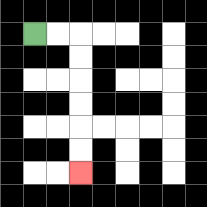{'start': '[1, 1]', 'end': '[3, 7]', 'path_directions': 'R,R,D,D,D,D,D,D', 'path_coordinates': '[[1, 1], [2, 1], [3, 1], [3, 2], [3, 3], [3, 4], [3, 5], [3, 6], [3, 7]]'}